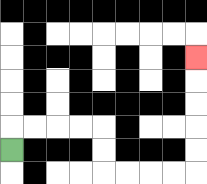{'start': '[0, 6]', 'end': '[8, 2]', 'path_directions': 'U,R,R,R,R,D,D,R,R,R,R,U,U,U,U,U', 'path_coordinates': '[[0, 6], [0, 5], [1, 5], [2, 5], [3, 5], [4, 5], [4, 6], [4, 7], [5, 7], [6, 7], [7, 7], [8, 7], [8, 6], [8, 5], [8, 4], [8, 3], [8, 2]]'}